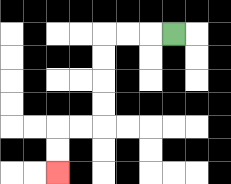{'start': '[7, 1]', 'end': '[2, 7]', 'path_directions': 'L,L,L,D,D,D,D,L,L,D,D', 'path_coordinates': '[[7, 1], [6, 1], [5, 1], [4, 1], [4, 2], [4, 3], [4, 4], [4, 5], [3, 5], [2, 5], [2, 6], [2, 7]]'}